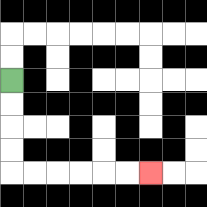{'start': '[0, 3]', 'end': '[6, 7]', 'path_directions': 'D,D,D,D,R,R,R,R,R,R', 'path_coordinates': '[[0, 3], [0, 4], [0, 5], [0, 6], [0, 7], [1, 7], [2, 7], [3, 7], [4, 7], [5, 7], [6, 7]]'}